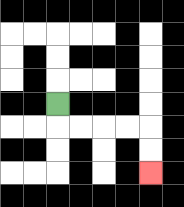{'start': '[2, 4]', 'end': '[6, 7]', 'path_directions': 'D,R,R,R,R,D,D', 'path_coordinates': '[[2, 4], [2, 5], [3, 5], [4, 5], [5, 5], [6, 5], [6, 6], [6, 7]]'}